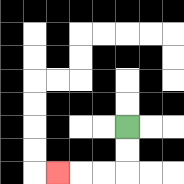{'start': '[5, 5]', 'end': '[2, 7]', 'path_directions': 'D,D,L,L,L', 'path_coordinates': '[[5, 5], [5, 6], [5, 7], [4, 7], [3, 7], [2, 7]]'}